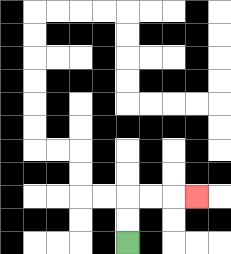{'start': '[5, 10]', 'end': '[8, 8]', 'path_directions': 'U,U,R,R,R', 'path_coordinates': '[[5, 10], [5, 9], [5, 8], [6, 8], [7, 8], [8, 8]]'}